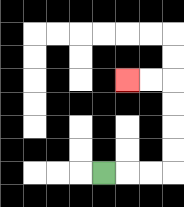{'start': '[4, 7]', 'end': '[5, 3]', 'path_directions': 'R,R,R,U,U,U,U,L,L', 'path_coordinates': '[[4, 7], [5, 7], [6, 7], [7, 7], [7, 6], [7, 5], [7, 4], [7, 3], [6, 3], [5, 3]]'}